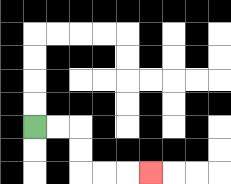{'start': '[1, 5]', 'end': '[6, 7]', 'path_directions': 'R,R,D,D,R,R,R', 'path_coordinates': '[[1, 5], [2, 5], [3, 5], [3, 6], [3, 7], [4, 7], [5, 7], [6, 7]]'}